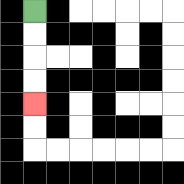{'start': '[1, 0]', 'end': '[1, 4]', 'path_directions': 'D,D,D,D', 'path_coordinates': '[[1, 0], [1, 1], [1, 2], [1, 3], [1, 4]]'}